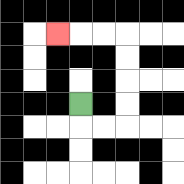{'start': '[3, 4]', 'end': '[2, 1]', 'path_directions': 'D,R,R,U,U,U,U,L,L,L', 'path_coordinates': '[[3, 4], [3, 5], [4, 5], [5, 5], [5, 4], [5, 3], [5, 2], [5, 1], [4, 1], [3, 1], [2, 1]]'}